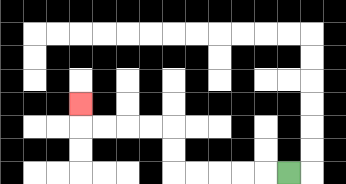{'start': '[12, 7]', 'end': '[3, 4]', 'path_directions': 'L,L,L,L,L,U,U,L,L,L,L,U', 'path_coordinates': '[[12, 7], [11, 7], [10, 7], [9, 7], [8, 7], [7, 7], [7, 6], [7, 5], [6, 5], [5, 5], [4, 5], [3, 5], [3, 4]]'}